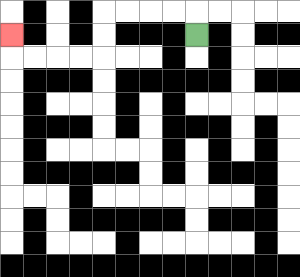{'start': '[8, 1]', 'end': '[0, 1]', 'path_directions': 'U,L,L,L,L,D,D,L,L,L,L,U', 'path_coordinates': '[[8, 1], [8, 0], [7, 0], [6, 0], [5, 0], [4, 0], [4, 1], [4, 2], [3, 2], [2, 2], [1, 2], [0, 2], [0, 1]]'}